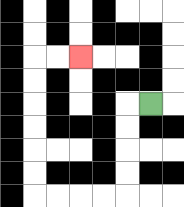{'start': '[6, 4]', 'end': '[3, 2]', 'path_directions': 'L,D,D,D,D,L,L,L,L,U,U,U,U,U,U,R,R', 'path_coordinates': '[[6, 4], [5, 4], [5, 5], [5, 6], [5, 7], [5, 8], [4, 8], [3, 8], [2, 8], [1, 8], [1, 7], [1, 6], [1, 5], [1, 4], [1, 3], [1, 2], [2, 2], [3, 2]]'}